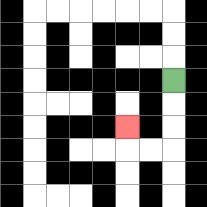{'start': '[7, 3]', 'end': '[5, 5]', 'path_directions': 'D,D,D,L,L,U', 'path_coordinates': '[[7, 3], [7, 4], [7, 5], [7, 6], [6, 6], [5, 6], [5, 5]]'}